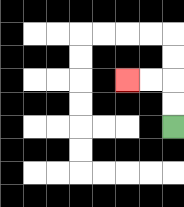{'start': '[7, 5]', 'end': '[5, 3]', 'path_directions': 'U,U,L,L', 'path_coordinates': '[[7, 5], [7, 4], [7, 3], [6, 3], [5, 3]]'}